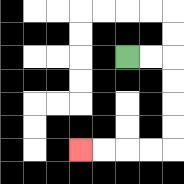{'start': '[5, 2]', 'end': '[3, 6]', 'path_directions': 'R,R,D,D,D,D,L,L,L,L', 'path_coordinates': '[[5, 2], [6, 2], [7, 2], [7, 3], [7, 4], [7, 5], [7, 6], [6, 6], [5, 6], [4, 6], [3, 6]]'}